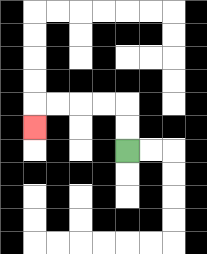{'start': '[5, 6]', 'end': '[1, 5]', 'path_directions': 'U,U,L,L,L,L,D', 'path_coordinates': '[[5, 6], [5, 5], [5, 4], [4, 4], [3, 4], [2, 4], [1, 4], [1, 5]]'}